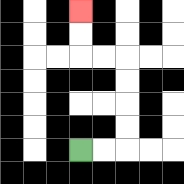{'start': '[3, 6]', 'end': '[3, 0]', 'path_directions': 'R,R,U,U,U,U,L,L,U,U', 'path_coordinates': '[[3, 6], [4, 6], [5, 6], [5, 5], [5, 4], [5, 3], [5, 2], [4, 2], [3, 2], [3, 1], [3, 0]]'}